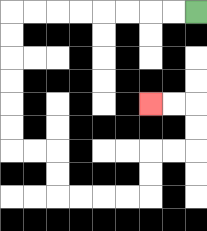{'start': '[8, 0]', 'end': '[6, 4]', 'path_directions': 'L,L,L,L,L,L,L,L,D,D,D,D,D,D,R,R,D,D,R,R,R,R,U,U,R,R,U,U,L,L', 'path_coordinates': '[[8, 0], [7, 0], [6, 0], [5, 0], [4, 0], [3, 0], [2, 0], [1, 0], [0, 0], [0, 1], [0, 2], [0, 3], [0, 4], [0, 5], [0, 6], [1, 6], [2, 6], [2, 7], [2, 8], [3, 8], [4, 8], [5, 8], [6, 8], [6, 7], [6, 6], [7, 6], [8, 6], [8, 5], [8, 4], [7, 4], [6, 4]]'}